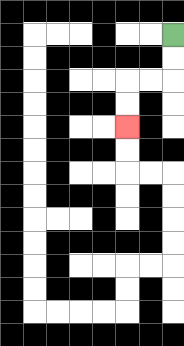{'start': '[7, 1]', 'end': '[5, 5]', 'path_directions': 'D,D,L,L,D,D', 'path_coordinates': '[[7, 1], [7, 2], [7, 3], [6, 3], [5, 3], [5, 4], [5, 5]]'}